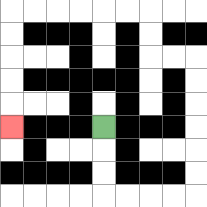{'start': '[4, 5]', 'end': '[0, 5]', 'path_directions': 'D,D,D,R,R,R,R,U,U,U,U,U,U,L,L,U,U,L,L,L,L,L,L,D,D,D,D,D', 'path_coordinates': '[[4, 5], [4, 6], [4, 7], [4, 8], [5, 8], [6, 8], [7, 8], [8, 8], [8, 7], [8, 6], [8, 5], [8, 4], [8, 3], [8, 2], [7, 2], [6, 2], [6, 1], [6, 0], [5, 0], [4, 0], [3, 0], [2, 0], [1, 0], [0, 0], [0, 1], [0, 2], [0, 3], [0, 4], [0, 5]]'}